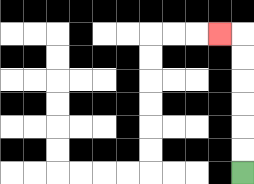{'start': '[10, 7]', 'end': '[9, 1]', 'path_directions': 'U,U,U,U,U,U,L', 'path_coordinates': '[[10, 7], [10, 6], [10, 5], [10, 4], [10, 3], [10, 2], [10, 1], [9, 1]]'}